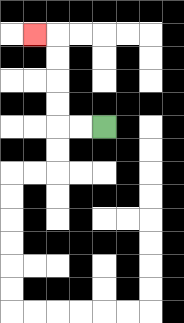{'start': '[4, 5]', 'end': '[1, 1]', 'path_directions': 'L,L,U,U,U,U,L', 'path_coordinates': '[[4, 5], [3, 5], [2, 5], [2, 4], [2, 3], [2, 2], [2, 1], [1, 1]]'}